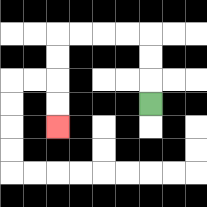{'start': '[6, 4]', 'end': '[2, 5]', 'path_directions': 'U,U,U,L,L,L,L,D,D,D,D', 'path_coordinates': '[[6, 4], [6, 3], [6, 2], [6, 1], [5, 1], [4, 1], [3, 1], [2, 1], [2, 2], [2, 3], [2, 4], [2, 5]]'}